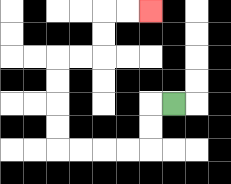{'start': '[7, 4]', 'end': '[6, 0]', 'path_directions': 'L,D,D,L,L,L,L,U,U,U,U,R,R,U,U,R,R', 'path_coordinates': '[[7, 4], [6, 4], [6, 5], [6, 6], [5, 6], [4, 6], [3, 6], [2, 6], [2, 5], [2, 4], [2, 3], [2, 2], [3, 2], [4, 2], [4, 1], [4, 0], [5, 0], [6, 0]]'}